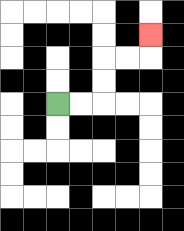{'start': '[2, 4]', 'end': '[6, 1]', 'path_directions': 'R,R,U,U,R,R,U', 'path_coordinates': '[[2, 4], [3, 4], [4, 4], [4, 3], [4, 2], [5, 2], [6, 2], [6, 1]]'}